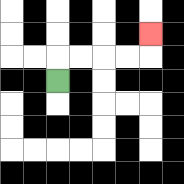{'start': '[2, 3]', 'end': '[6, 1]', 'path_directions': 'U,R,R,R,R,U', 'path_coordinates': '[[2, 3], [2, 2], [3, 2], [4, 2], [5, 2], [6, 2], [6, 1]]'}